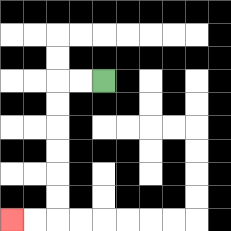{'start': '[4, 3]', 'end': '[0, 9]', 'path_directions': 'L,L,D,D,D,D,D,D,L,L', 'path_coordinates': '[[4, 3], [3, 3], [2, 3], [2, 4], [2, 5], [2, 6], [2, 7], [2, 8], [2, 9], [1, 9], [0, 9]]'}